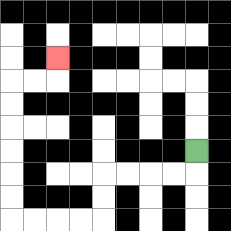{'start': '[8, 6]', 'end': '[2, 2]', 'path_directions': 'D,L,L,L,L,D,D,L,L,L,L,U,U,U,U,U,U,R,R,U', 'path_coordinates': '[[8, 6], [8, 7], [7, 7], [6, 7], [5, 7], [4, 7], [4, 8], [4, 9], [3, 9], [2, 9], [1, 9], [0, 9], [0, 8], [0, 7], [0, 6], [0, 5], [0, 4], [0, 3], [1, 3], [2, 3], [2, 2]]'}